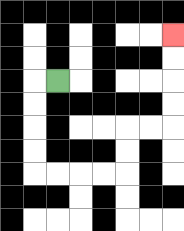{'start': '[2, 3]', 'end': '[7, 1]', 'path_directions': 'L,D,D,D,D,R,R,R,R,U,U,R,R,U,U,U,U', 'path_coordinates': '[[2, 3], [1, 3], [1, 4], [1, 5], [1, 6], [1, 7], [2, 7], [3, 7], [4, 7], [5, 7], [5, 6], [5, 5], [6, 5], [7, 5], [7, 4], [7, 3], [7, 2], [7, 1]]'}